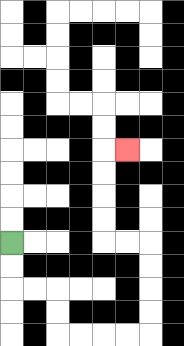{'start': '[0, 10]', 'end': '[5, 6]', 'path_directions': 'D,D,R,R,D,D,R,R,R,R,U,U,U,U,L,L,U,U,U,U,R', 'path_coordinates': '[[0, 10], [0, 11], [0, 12], [1, 12], [2, 12], [2, 13], [2, 14], [3, 14], [4, 14], [5, 14], [6, 14], [6, 13], [6, 12], [6, 11], [6, 10], [5, 10], [4, 10], [4, 9], [4, 8], [4, 7], [4, 6], [5, 6]]'}